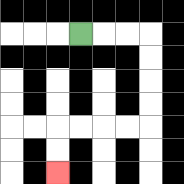{'start': '[3, 1]', 'end': '[2, 7]', 'path_directions': 'R,R,R,D,D,D,D,L,L,L,L,D,D', 'path_coordinates': '[[3, 1], [4, 1], [5, 1], [6, 1], [6, 2], [6, 3], [6, 4], [6, 5], [5, 5], [4, 5], [3, 5], [2, 5], [2, 6], [2, 7]]'}